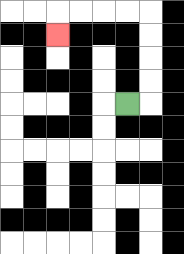{'start': '[5, 4]', 'end': '[2, 1]', 'path_directions': 'R,U,U,U,U,L,L,L,L,D', 'path_coordinates': '[[5, 4], [6, 4], [6, 3], [6, 2], [6, 1], [6, 0], [5, 0], [4, 0], [3, 0], [2, 0], [2, 1]]'}